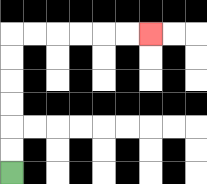{'start': '[0, 7]', 'end': '[6, 1]', 'path_directions': 'U,U,U,U,U,U,R,R,R,R,R,R', 'path_coordinates': '[[0, 7], [0, 6], [0, 5], [0, 4], [0, 3], [0, 2], [0, 1], [1, 1], [2, 1], [3, 1], [4, 1], [5, 1], [6, 1]]'}